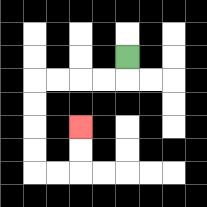{'start': '[5, 2]', 'end': '[3, 5]', 'path_directions': 'D,L,L,L,L,D,D,D,D,R,R,U,U', 'path_coordinates': '[[5, 2], [5, 3], [4, 3], [3, 3], [2, 3], [1, 3], [1, 4], [1, 5], [1, 6], [1, 7], [2, 7], [3, 7], [3, 6], [3, 5]]'}